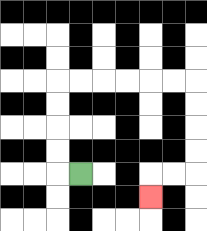{'start': '[3, 7]', 'end': '[6, 8]', 'path_directions': 'L,U,U,U,U,R,R,R,R,R,R,D,D,D,D,L,L,D', 'path_coordinates': '[[3, 7], [2, 7], [2, 6], [2, 5], [2, 4], [2, 3], [3, 3], [4, 3], [5, 3], [6, 3], [7, 3], [8, 3], [8, 4], [8, 5], [8, 6], [8, 7], [7, 7], [6, 7], [6, 8]]'}